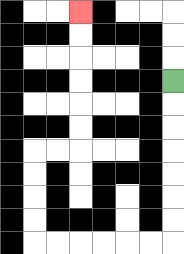{'start': '[7, 3]', 'end': '[3, 0]', 'path_directions': 'D,D,D,D,D,D,D,L,L,L,L,L,L,U,U,U,U,R,R,U,U,U,U,U,U', 'path_coordinates': '[[7, 3], [7, 4], [7, 5], [7, 6], [7, 7], [7, 8], [7, 9], [7, 10], [6, 10], [5, 10], [4, 10], [3, 10], [2, 10], [1, 10], [1, 9], [1, 8], [1, 7], [1, 6], [2, 6], [3, 6], [3, 5], [3, 4], [3, 3], [3, 2], [3, 1], [3, 0]]'}